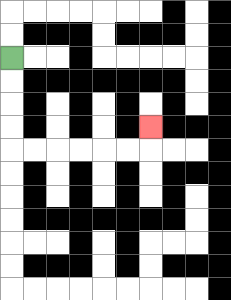{'start': '[0, 2]', 'end': '[6, 5]', 'path_directions': 'D,D,D,D,R,R,R,R,R,R,U', 'path_coordinates': '[[0, 2], [0, 3], [0, 4], [0, 5], [0, 6], [1, 6], [2, 6], [3, 6], [4, 6], [5, 6], [6, 6], [6, 5]]'}